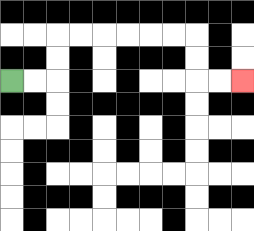{'start': '[0, 3]', 'end': '[10, 3]', 'path_directions': 'R,R,U,U,R,R,R,R,R,R,D,D,R,R', 'path_coordinates': '[[0, 3], [1, 3], [2, 3], [2, 2], [2, 1], [3, 1], [4, 1], [5, 1], [6, 1], [7, 1], [8, 1], [8, 2], [8, 3], [9, 3], [10, 3]]'}